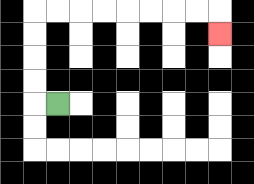{'start': '[2, 4]', 'end': '[9, 1]', 'path_directions': 'L,U,U,U,U,R,R,R,R,R,R,R,R,D', 'path_coordinates': '[[2, 4], [1, 4], [1, 3], [1, 2], [1, 1], [1, 0], [2, 0], [3, 0], [4, 0], [5, 0], [6, 0], [7, 0], [8, 0], [9, 0], [9, 1]]'}